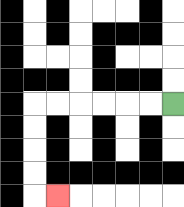{'start': '[7, 4]', 'end': '[2, 8]', 'path_directions': 'L,L,L,L,L,L,D,D,D,D,R', 'path_coordinates': '[[7, 4], [6, 4], [5, 4], [4, 4], [3, 4], [2, 4], [1, 4], [1, 5], [1, 6], [1, 7], [1, 8], [2, 8]]'}